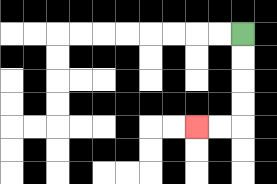{'start': '[10, 1]', 'end': '[8, 5]', 'path_directions': 'D,D,D,D,L,L', 'path_coordinates': '[[10, 1], [10, 2], [10, 3], [10, 4], [10, 5], [9, 5], [8, 5]]'}